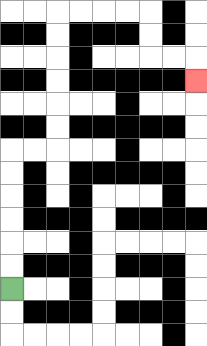{'start': '[0, 12]', 'end': '[8, 3]', 'path_directions': 'U,U,U,U,U,U,R,R,U,U,U,U,U,U,R,R,R,R,D,D,R,R,D', 'path_coordinates': '[[0, 12], [0, 11], [0, 10], [0, 9], [0, 8], [0, 7], [0, 6], [1, 6], [2, 6], [2, 5], [2, 4], [2, 3], [2, 2], [2, 1], [2, 0], [3, 0], [4, 0], [5, 0], [6, 0], [6, 1], [6, 2], [7, 2], [8, 2], [8, 3]]'}